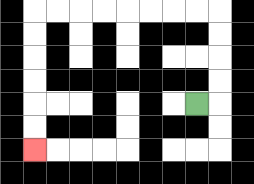{'start': '[8, 4]', 'end': '[1, 6]', 'path_directions': 'R,U,U,U,U,L,L,L,L,L,L,L,L,D,D,D,D,D,D', 'path_coordinates': '[[8, 4], [9, 4], [9, 3], [9, 2], [9, 1], [9, 0], [8, 0], [7, 0], [6, 0], [5, 0], [4, 0], [3, 0], [2, 0], [1, 0], [1, 1], [1, 2], [1, 3], [1, 4], [1, 5], [1, 6]]'}